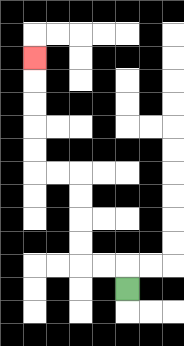{'start': '[5, 12]', 'end': '[1, 2]', 'path_directions': 'U,L,L,U,U,U,U,L,L,U,U,U,U,U', 'path_coordinates': '[[5, 12], [5, 11], [4, 11], [3, 11], [3, 10], [3, 9], [3, 8], [3, 7], [2, 7], [1, 7], [1, 6], [1, 5], [1, 4], [1, 3], [1, 2]]'}